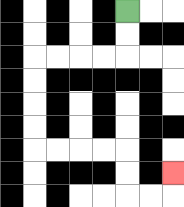{'start': '[5, 0]', 'end': '[7, 7]', 'path_directions': 'D,D,L,L,L,L,D,D,D,D,R,R,R,R,D,D,R,R,U', 'path_coordinates': '[[5, 0], [5, 1], [5, 2], [4, 2], [3, 2], [2, 2], [1, 2], [1, 3], [1, 4], [1, 5], [1, 6], [2, 6], [3, 6], [4, 6], [5, 6], [5, 7], [5, 8], [6, 8], [7, 8], [7, 7]]'}